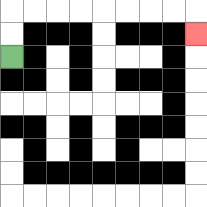{'start': '[0, 2]', 'end': '[8, 1]', 'path_directions': 'U,U,R,R,R,R,R,R,R,R,D', 'path_coordinates': '[[0, 2], [0, 1], [0, 0], [1, 0], [2, 0], [3, 0], [4, 0], [5, 0], [6, 0], [7, 0], [8, 0], [8, 1]]'}